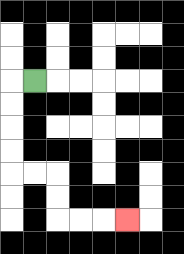{'start': '[1, 3]', 'end': '[5, 9]', 'path_directions': 'L,D,D,D,D,R,R,D,D,R,R,R', 'path_coordinates': '[[1, 3], [0, 3], [0, 4], [0, 5], [0, 6], [0, 7], [1, 7], [2, 7], [2, 8], [2, 9], [3, 9], [4, 9], [5, 9]]'}